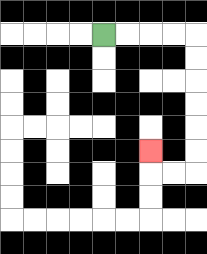{'start': '[4, 1]', 'end': '[6, 6]', 'path_directions': 'R,R,R,R,D,D,D,D,D,D,L,L,U', 'path_coordinates': '[[4, 1], [5, 1], [6, 1], [7, 1], [8, 1], [8, 2], [8, 3], [8, 4], [8, 5], [8, 6], [8, 7], [7, 7], [6, 7], [6, 6]]'}